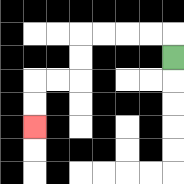{'start': '[7, 2]', 'end': '[1, 5]', 'path_directions': 'U,L,L,L,L,D,D,L,L,D,D', 'path_coordinates': '[[7, 2], [7, 1], [6, 1], [5, 1], [4, 1], [3, 1], [3, 2], [3, 3], [2, 3], [1, 3], [1, 4], [1, 5]]'}